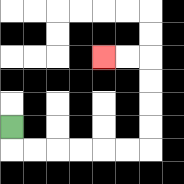{'start': '[0, 5]', 'end': '[4, 2]', 'path_directions': 'D,R,R,R,R,R,R,U,U,U,U,L,L', 'path_coordinates': '[[0, 5], [0, 6], [1, 6], [2, 6], [3, 6], [4, 6], [5, 6], [6, 6], [6, 5], [6, 4], [6, 3], [6, 2], [5, 2], [4, 2]]'}